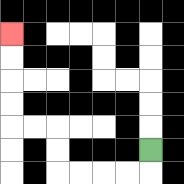{'start': '[6, 6]', 'end': '[0, 1]', 'path_directions': 'D,L,L,L,L,U,U,L,L,U,U,U,U', 'path_coordinates': '[[6, 6], [6, 7], [5, 7], [4, 7], [3, 7], [2, 7], [2, 6], [2, 5], [1, 5], [0, 5], [0, 4], [0, 3], [0, 2], [0, 1]]'}